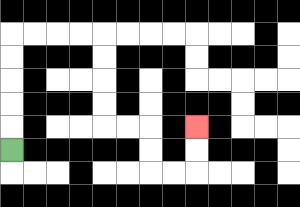{'start': '[0, 6]', 'end': '[8, 5]', 'path_directions': 'U,U,U,U,U,R,R,R,R,D,D,D,D,R,R,D,D,R,R,U,U', 'path_coordinates': '[[0, 6], [0, 5], [0, 4], [0, 3], [0, 2], [0, 1], [1, 1], [2, 1], [3, 1], [4, 1], [4, 2], [4, 3], [4, 4], [4, 5], [5, 5], [6, 5], [6, 6], [6, 7], [7, 7], [8, 7], [8, 6], [8, 5]]'}